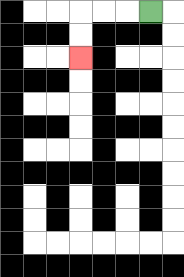{'start': '[6, 0]', 'end': '[3, 2]', 'path_directions': 'L,L,L,D,D', 'path_coordinates': '[[6, 0], [5, 0], [4, 0], [3, 0], [3, 1], [3, 2]]'}